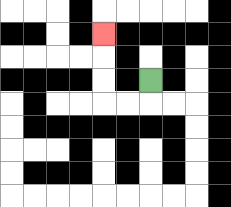{'start': '[6, 3]', 'end': '[4, 1]', 'path_directions': 'D,L,L,U,U,U', 'path_coordinates': '[[6, 3], [6, 4], [5, 4], [4, 4], [4, 3], [4, 2], [4, 1]]'}